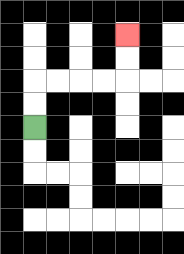{'start': '[1, 5]', 'end': '[5, 1]', 'path_directions': 'U,U,R,R,R,R,U,U', 'path_coordinates': '[[1, 5], [1, 4], [1, 3], [2, 3], [3, 3], [4, 3], [5, 3], [5, 2], [5, 1]]'}